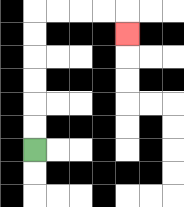{'start': '[1, 6]', 'end': '[5, 1]', 'path_directions': 'U,U,U,U,U,U,R,R,R,R,D', 'path_coordinates': '[[1, 6], [1, 5], [1, 4], [1, 3], [1, 2], [1, 1], [1, 0], [2, 0], [3, 0], [4, 0], [5, 0], [5, 1]]'}